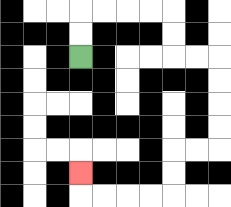{'start': '[3, 2]', 'end': '[3, 7]', 'path_directions': 'U,U,R,R,R,R,D,D,R,R,D,D,D,D,L,L,D,D,L,L,L,L,U', 'path_coordinates': '[[3, 2], [3, 1], [3, 0], [4, 0], [5, 0], [6, 0], [7, 0], [7, 1], [7, 2], [8, 2], [9, 2], [9, 3], [9, 4], [9, 5], [9, 6], [8, 6], [7, 6], [7, 7], [7, 8], [6, 8], [5, 8], [4, 8], [3, 8], [3, 7]]'}